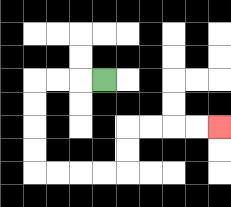{'start': '[4, 3]', 'end': '[9, 5]', 'path_directions': 'L,L,L,D,D,D,D,R,R,R,R,U,U,R,R,R,R', 'path_coordinates': '[[4, 3], [3, 3], [2, 3], [1, 3], [1, 4], [1, 5], [1, 6], [1, 7], [2, 7], [3, 7], [4, 7], [5, 7], [5, 6], [5, 5], [6, 5], [7, 5], [8, 5], [9, 5]]'}